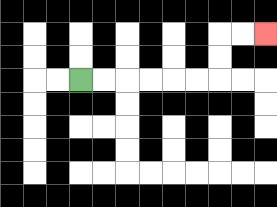{'start': '[3, 3]', 'end': '[11, 1]', 'path_directions': 'R,R,R,R,R,R,U,U,R,R', 'path_coordinates': '[[3, 3], [4, 3], [5, 3], [6, 3], [7, 3], [8, 3], [9, 3], [9, 2], [9, 1], [10, 1], [11, 1]]'}